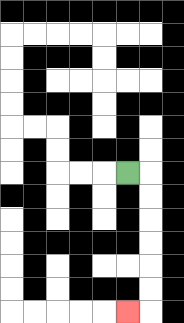{'start': '[5, 7]', 'end': '[5, 13]', 'path_directions': 'R,D,D,D,D,D,D,L', 'path_coordinates': '[[5, 7], [6, 7], [6, 8], [6, 9], [6, 10], [6, 11], [6, 12], [6, 13], [5, 13]]'}